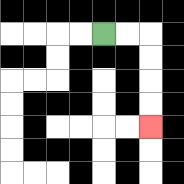{'start': '[4, 1]', 'end': '[6, 5]', 'path_directions': 'R,R,D,D,D,D', 'path_coordinates': '[[4, 1], [5, 1], [6, 1], [6, 2], [6, 3], [6, 4], [6, 5]]'}